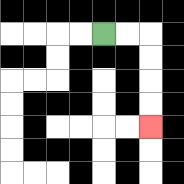{'start': '[4, 1]', 'end': '[6, 5]', 'path_directions': 'R,R,D,D,D,D', 'path_coordinates': '[[4, 1], [5, 1], [6, 1], [6, 2], [6, 3], [6, 4], [6, 5]]'}